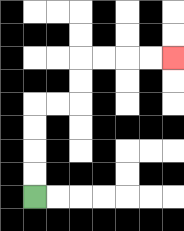{'start': '[1, 8]', 'end': '[7, 2]', 'path_directions': 'U,U,U,U,R,R,U,U,R,R,R,R', 'path_coordinates': '[[1, 8], [1, 7], [1, 6], [1, 5], [1, 4], [2, 4], [3, 4], [3, 3], [3, 2], [4, 2], [5, 2], [6, 2], [7, 2]]'}